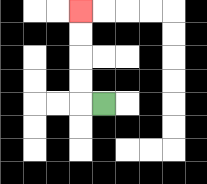{'start': '[4, 4]', 'end': '[3, 0]', 'path_directions': 'L,U,U,U,U', 'path_coordinates': '[[4, 4], [3, 4], [3, 3], [3, 2], [3, 1], [3, 0]]'}